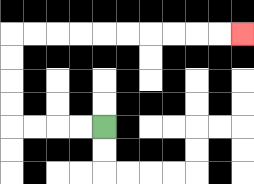{'start': '[4, 5]', 'end': '[10, 1]', 'path_directions': 'L,L,L,L,U,U,U,U,R,R,R,R,R,R,R,R,R,R', 'path_coordinates': '[[4, 5], [3, 5], [2, 5], [1, 5], [0, 5], [0, 4], [0, 3], [0, 2], [0, 1], [1, 1], [2, 1], [3, 1], [4, 1], [5, 1], [6, 1], [7, 1], [8, 1], [9, 1], [10, 1]]'}